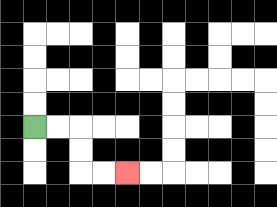{'start': '[1, 5]', 'end': '[5, 7]', 'path_directions': 'R,R,D,D,R,R', 'path_coordinates': '[[1, 5], [2, 5], [3, 5], [3, 6], [3, 7], [4, 7], [5, 7]]'}